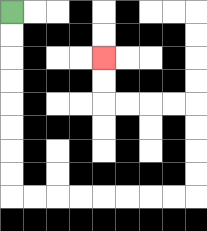{'start': '[0, 0]', 'end': '[4, 2]', 'path_directions': 'D,D,D,D,D,D,D,D,R,R,R,R,R,R,R,R,U,U,U,U,L,L,L,L,U,U', 'path_coordinates': '[[0, 0], [0, 1], [0, 2], [0, 3], [0, 4], [0, 5], [0, 6], [0, 7], [0, 8], [1, 8], [2, 8], [3, 8], [4, 8], [5, 8], [6, 8], [7, 8], [8, 8], [8, 7], [8, 6], [8, 5], [8, 4], [7, 4], [6, 4], [5, 4], [4, 4], [4, 3], [4, 2]]'}